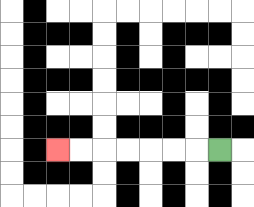{'start': '[9, 6]', 'end': '[2, 6]', 'path_directions': 'L,L,L,L,L,L,L', 'path_coordinates': '[[9, 6], [8, 6], [7, 6], [6, 6], [5, 6], [4, 6], [3, 6], [2, 6]]'}